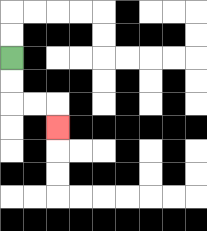{'start': '[0, 2]', 'end': '[2, 5]', 'path_directions': 'D,D,R,R,D', 'path_coordinates': '[[0, 2], [0, 3], [0, 4], [1, 4], [2, 4], [2, 5]]'}